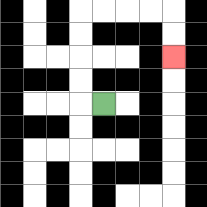{'start': '[4, 4]', 'end': '[7, 2]', 'path_directions': 'L,U,U,U,U,R,R,R,R,D,D', 'path_coordinates': '[[4, 4], [3, 4], [3, 3], [3, 2], [3, 1], [3, 0], [4, 0], [5, 0], [6, 0], [7, 0], [7, 1], [7, 2]]'}